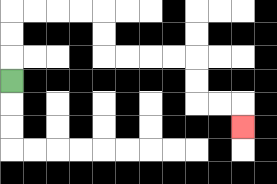{'start': '[0, 3]', 'end': '[10, 5]', 'path_directions': 'U,U,U,R,R,R,R,D,D,R,R,R,R,D,D,R,R,D', 'path_coordinates': '[[0, 3], [0, 2], [0, 1], [0, 0], [1, 0], [2, 0], [3, 0], [4, 0], [4, 1], [4, 2], [5, 2], [6, 2], [7, 2], [8, 2], [8, 3], [8, 4], [9, 4], [10, 4], [10, 5]]'}